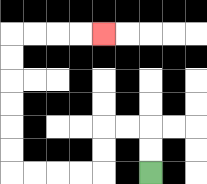{'start': '[6, 7]', 'end': '[4, 1]', 'path_directions': 'U,U,L,L,D,D,L,L,L,L,U,U,U,U,U,U,R,R,R,R', 'path_coordinates': '[[6, 7], [6, 6], [6, 5], [5, 5], [4, 5], [4, 6], [4, 7], [3, 7], [2, 7], [1, 7], [0, 7], [0, 6], [0, 5], [0, 4], [0, 3], [0, 2], [0, 1], [1, 1], [2, 1], [3, 1], [4, 1]]'}